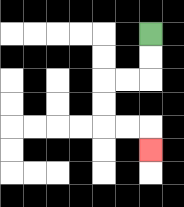{'start': '[6, 1]', 'end': '[6, 6]', 'path_directions': 'D,D,L,L,D,D,R,R,D', 'path_coordinates': '[[6, 1], [6, 2], [6, 3], [5, 3], [4, 3], [4, 4], [4, 5], [5, 5], [6, 5], [6, 6]]'}